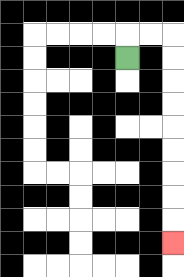{'start': '[5, 2]', 'end': '[7, 10]', 'path_directions': 'U,R,R,D,D,D,D,D,D,D,D,D', 'path_coordinates': '[[5, 2], [5, 1], [6, 1], [7, 1], [7, 2], [7, 3], [7, 4], [7, 5], [7, 6], [7, 7], [7, 8], [7, 9], [7, 10]]'}